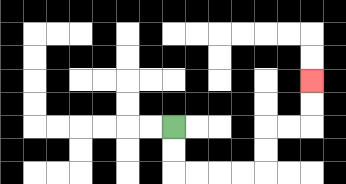{'start': '[7, 5]', 'end': '[13, 3]', 'path_directions': 'D,D,R,R,R,R,U,U,R,R,U,U', 'path_coordinates': '[[7, 5], [7, 6], [7, 7], [8, 7], [9, 7], [10, 7], [11, 7], [11, 6], [11, 5], [12, 5], [13, 5], [13, 4], [13, 3]]'}